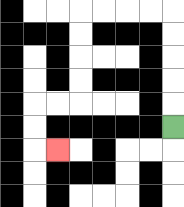{'start': '[7, 5]', 'end': '[2, 6]', 'path_directions': 'U,U,U,U,U,L,L,L,L,D,D,D,D,L,L,D,D,R', 'path_coordinates': '[[7, 5], [7, 4], [7, 3], [7, 2], [7, 1], [7, 0], [6, 0], [5, 0], [4, 0], [3, 0], [3, 1], [3, 2], [3, 3], [3, 4], [2, 4], [1, 4], [1, 5], [1, 6], [2, 6]]'}